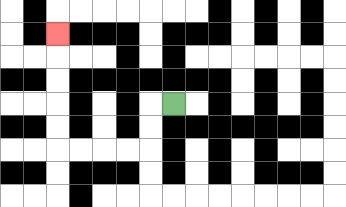{'start': '[7, 4]', 'end': '[2, 1]', 'path_directions': 'L,D,D,L,L,L,L,U,U,U,U,U', 'path_coordinates': '[[7, 4], [6, 4], [6, 5], [6, 6], [5, 6], [4, 6], [3, 6], [2, 6], [2, 5], [2, 4], [2, 3], [2, 2], [2, 1]]'}